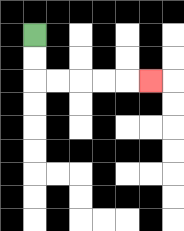{'start': '[1, 1]', 'end': '[6, 3]', 'path_directions': 'D,D,R,R,R,R,R', 'path_coordinates': '[[1, 1], [1, 2], [1, 3], [2, 3], [3, 3], [4, 3], [5, 3], [6, 3]]'}